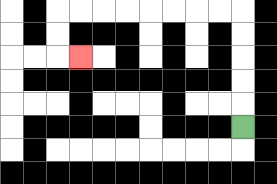{'start': '[10, 5]', 'end': '[3, 2]', 'path_directions': 'U,U,U,U,U,L,L,L,L,L,L,L,L,D,D,R', 'path_coordinates': '[[10, 5], [10, 4], [10, 3], [10, 2], [10, 1], [10, 0], [9, 0], [8, 0], [7, 0], [6, 0], [5, 0], [4, 0], [3, 0], [2, 0], [2, 1], [2, 2], [3, 2]]'}